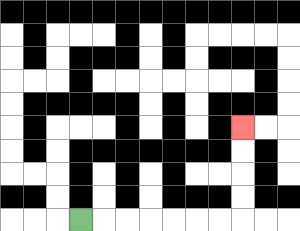{'start': '[3, 9]', 'end': '[10, 5]', 'path_directions': 'R,R,R,R,R,R,R,U,U,U,U', 'path_coordinates': '[[3, 9], [4, 9], [5, 9], [6, 9], [7, 9], [8, 9], [9, 9], [10, 9], [10, 8], [10, 7], [10, 6], [10, 5]]'}